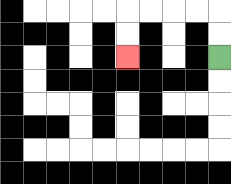{'start': '[9, 2]', 'end': '[5, 2]', 'path_directions': 'U,U,L,L,L,L,D,D', 'path_coordinates': '[[9, 2], [9, 1], [9, 0], [8, 0], [7, 0], [6, 0], [5, 0], [5, 1], [5, 2]]'}